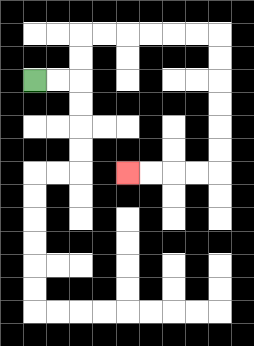{'start': '[1, 3]', 'end': '[5, 7]', 'path_directions': 'R,R,U,U,R,R,R,R,R,R,D,D,D,D,D,D,L,L,L,L', 'path_coordinates': '[[1, 3], [2, 3], [3, 3], [3, 2], [3, 1], [4, 1], [5, 1], [6, 1], [7, 1], [8, 1], [9, 1], [9, 2], [9, 3], [9, 4], [9, 5], [9, 6], [9, 7], [8, 7], [7, 7], [6, 7], [5, 7]]'}